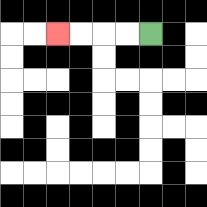{'start': '[6, 1]', 'end': '[2, 1]', 'path_directions': 'L,L,L,L', 'path_coordinates': '[[6, 1], [5, 1], [4, 1], [3, 1], [2, 1]]'}